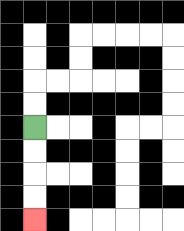{'start': '[1, 5]', 'end': '[1, 9]', 'path_directions': 'D,D,D,D', 'path_coordinates': '[[1, 5], [1, 6], [1, 7], [1, 8], [1, 9]]'}